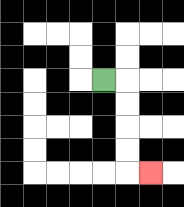{'start': '[4, 3]', 'end': '[6, 7]', 'path_directions': 'R,D,D,D,D,R', 'path_coordinates': '[[4, 3], [5, 3], [5, 4], [5, 5], [5, 6], [5, 7], [6, 7]]'}